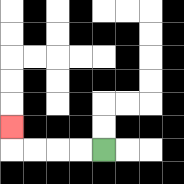{'start': '[4, 6]', 'end': '[0, 5]', 'path_directions': 'L,L,L,L,U', 'path_coordinates': '[[4, 6], [3, 6], [2, 6], [1, 6], [0, 6], [0, 5]]'}